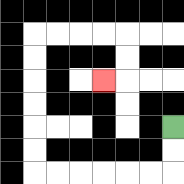{'start': '[7, 5]', 'end': '[4, 3]', 'path_directions': 'D,D,L,L,L,L,L,L,U,U,U,U,U,U,R,R,R,R,D,D,L', 'path_coordinates': '[[7, 5], [7, 6], [7, 7], [6, 7], [5, 7], [4, 7], [3, 7], [2, 7], [1, 7], [1, 6], [1, 5], [1, 4], [1, 3], [1, 2], [1, 1], [2, 1], [3, 1], [4, 1], [5, 1], [5, 2], [5, 3], [4, 3]]'}